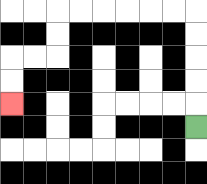{'start': '[8, 5]', 'end': '[0, 4]', 'path_directions': 'U,U,U,U,U,L,L,L,L,L,L,D,D,L,L,D,D', 'path_coordinates': '[[8, 5], [8, 4], [8, 3], [8, 2], [8, 1], [8, 0], [7, 0], [6, 0], [5, 0], [4, 0], [3, 0], [2, 0], [2, 1], [2, 2], [1, 2], [0, 2], [0, 3], [0, 4]]'}